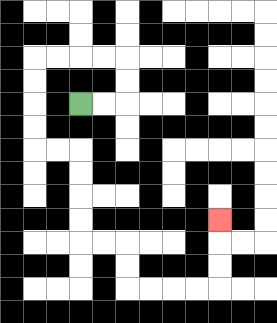{'start': '[3, 4]', 'end': '[9, 9]', 'path_directions': 'R,R,U,U,L,L,L,L,D,D,D,D,R,R,D,D,D,D,R,R,D,D,R,R,R,R,U,U,U', 'path_coordinates': '[[3, 4], [4, 4], [5, 4], [5, 3], [5, 2], [4, 2], [3, 2], [2, 2], [1, 2], [1, 3], [1, 4], [1, 5], [1, 6], [2, 6], [3, 6], [3, 7], [3, 8], [3, 9], [3, 10], [4, 10], [5, 10], [5, 11], [5, 12], [6, 12], [7, 12], [8, 12], [9, 12], [9, 11], [9, 10], [9, 9]]'}